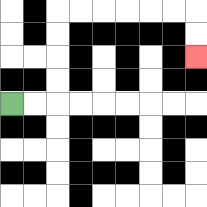{'start': '[0, 4]', 'end': '[8, 2]', 'path_directions': 'R,R,U,U,U,U,R,R,R,R,R,R,D,D', 'path_coordinates': '[[0, 4], [1, 4], [2, 4], [2, 3], [2, 2], [2, 1], [2, 0], [3, 0], [4, 0], [5, 0], [6, 0], [7, 0], [8, 0], [8, 1], [8, 2]]'}